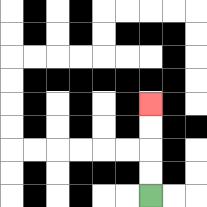{'start': '[6, 8]', 'end': '[6, 4]', 'path_directions': 'U,U,U,U', 'path_coordinates': '[[6, 8], [6, 7], [6, 6], [6, 5], [6, 4]]'}